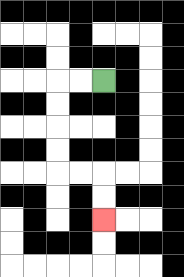{'start': '[4, 3]', 'end': '[4, 9]', 'path_directions': 'L,L,D,D,D,D,R,R,D,D', 'path_coordinates': '[[4, 3], [3, 3], [2, 3], [2, 4], [2, 5], [2, 6], [2, 7], [3, 7], [4, 7], [4, 8], [4, 9]]'}